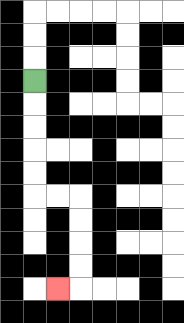{'start': '[1, 3]', 'end': '[2, 12]', 'path_directions': 'D,D,D,D,D,R,R,D,D,D,D,L', 'path_coordinates': '[[1, 3], [1, 4], [1, 5], [1, 6], [1, 7], [1, 8], [2, 8], [3, 8], [3, 9], [3, 10], [3, 11], [3, 12], [2, 12]]'}